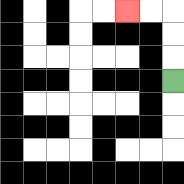{'start': '[7, 3]', 'end': '[5, 0]', 'path_directions': 'U,U,U,L,L', 'path_coordinates': '[[7, 3], [7, 2], [7, 1], [7, 0], [6, 0], [5, 0]]'}